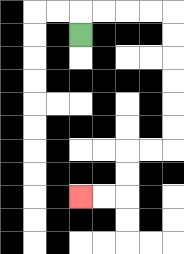{'start': '[3, 1]', 'end': '[3, 8]', 'path_directions': 'U,R,R,R,R,D,D,D,D,D,D,L,L,D,D,L,L', 'path_coordinates': '[[3, 1], [3, 0], [4, 0], [5, 0], [6, 0], [7, 0], [7, 1], [7, 2], [7, 3], [7, 4], [7, 5], [7, 6], [6, 6], [5, 6], [5, 7], [5, 8], [4, 8], [3, 8]]'}